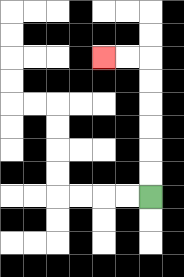{'start': '[6, 8]', 'end': '[4, 2]', 'path_directions': 'U,U,U,U,U,U,L,L', 'path_coordinates': '[[6, 8], [6, 7], [6, 6], [6, 5], [6, 4], [6, 3], [6, 2], [5, 2], [4, 2]]'}